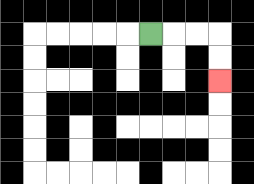{'start': '[6, 1]', 'end': '[9, 3]', 'path_directions': 'R,R,R,D,D', 'path_coordinates': '[[6, 1], [7, 1], [8, 1], [9, 1], [9, 2], [9, 3]]'}